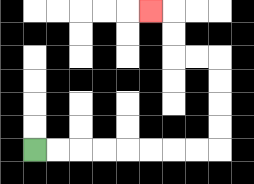{'start': '[1, 6]', 'end': '[6, 0]', 'path_directions': 'R,R,R,R,R,R,R,R,U,U,U,U,L,L,U,U,L', 'path_coordinates': '[[1, 6], [2, 6], [3, 6], [4, 6], [5, 6], [6, 6], [7, 6], [8, 6], [9, 6], [9, 5], [9, 4], [9, 3], [9, 2], [8, 2], [7, 2], [7, 1], [7, 0], [6, 0]]'}